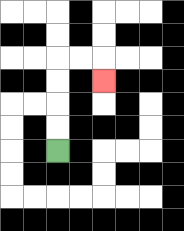{'start': '[2, 6]', 'end': '[4, 3]', 'path_directions': 'U,U,U,U,R,R,D', 'path_coordinates': '[[2, 6], [2, 5], [2, 4], [2, 3], [2, 2], [3, 2], [4, 2], [4, 3]]'}